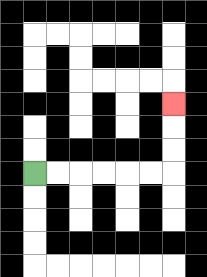{'start': '[1, 7]', 'end': '[7, 4]', 'path_directions': 'R,R,R,R,R,R,U,U,U', 'path_coordinates': '[[1, 7], [2, 7], [3, 7], [4, 7], [5, 7], [6, 7], [7, 7], [7, 6], [7, 5], [7, 4]]'}